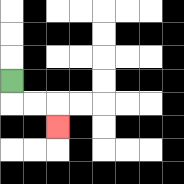{'start': '[0, 3]', 'end': '[2, 5]', 'path_directions': 'D,R,R,D', 'path_coordinates': '[[0, 3], [0, 4], [1, 4], [2, 4], [2, 5]]'}